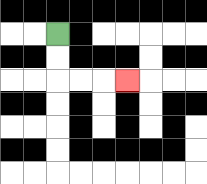{'start': '[2, 1]', 'end': '[5, 3]', 'path_directions': 'D,D,R,R,R', 'path_coordinates': '[[2, 1], [2, 2], [2, 3], [3, 3], [4, 3], [5, 3]]'}